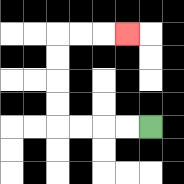{'start': '[6, 5]', 'end': '[5, 1]', 'path_directions': 'L,L,L,L,U,U,U,U,R,R,R', 'path_coordinates': '[[6, 5], [5, 5], [4, 5], [3, 5], [2, 5], [2, 4], [2, 3], [2, 2], [2, 1], [3, 1], [4, 1], [5, 1]]'}